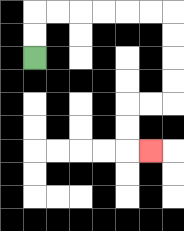{'start': '[1, 2]', 'end': '[6, 6]', 'path_directions': 'U,U,R,R,R,R,R,R,D,D,D,D,L,L,D,D,R', 'path_coordinates': '[[1, 2], [1, 1], [1, 0], [2, 0], [3, 0], [4, 0], [5, 0], [6, 0], [7, 0], [7, 1], [7, 2], [7, 3], [7, 4], [6, 4], [5, 4], [5, 5], [5, 6], [6, 6]]'}